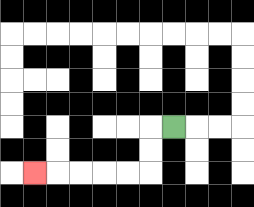{'start': '[7, 5]', 'end': '[1, 7]', 'path_directions': 'L,D,D,L,L,L,L,L', 'path_coordinates': '[[7, 5], [6, 5], [6, 6], [6, 7], [5, 7], [4, 7], [3, 7], [2, 7], [1, 7]]'}